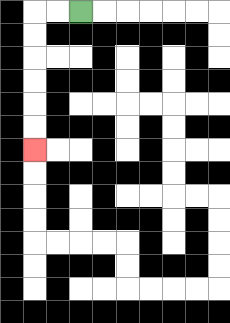{'start': '[3, 0]', 'end': '[1, 6]', 'path_directions': 'L,L,D,D,D,D,D,D', 'path_coordinates': '[[3, 0], [2, 0], [1, 0], [1, 1], [1, 2], [1, 3], [1, 4], [1, 5], [1, 6]]'}